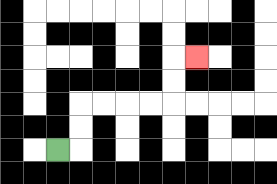{'start': '[2, 6]', 'end': '[8, 2]', 'path_directions': 'R,U,U,R,R,R,R,U,U,R', 'path_coordinates': '[[2, 6], [3, 6], [3, 5], [3, 4], [4, 4], [5, 4], [6, 4], [7, 4], [7, 3], [7, 2], [8, 2]]'}